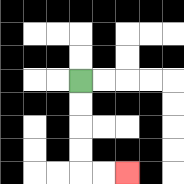{'start': '[3, 3]', 'end': '[5, 7]', 'path_directions': 'D,D,D,D,R,R', 'path_coordinates': '[[3, 3], [3, 4], [3, 5], [3, 6], [3, 7], [4, 7], [5, 7]]'}